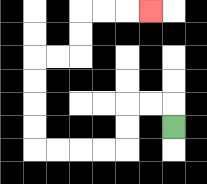{'start': '[7, 5]', 'end': '[6, 0]', 'path_directions': 'U,L,L,D,D,L,L,L,L,U,U,U,U,R,R,U,U,R,R,R', 'path_coordinates': '[[7, 5], [7, 4], [6, 4], [5, 4], [5, 5], [5, 6], [4, 6], [3, 6], [2, 6], [1, 6], [1, 5], [1, 4], [1, 3], [1, 2], [2, 2], [3, 2], [3, 1], [3, 0], [4, 0], [5, 0], [6, 0]]'}